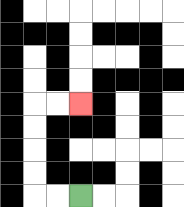{'start': '[3, 8]', 'end': '[3, 4]', 'path_directions': 'L,L,U,U,U,U,R,R', 'path_coordinates': '[[3, 8], [2, 8], [1, 8], [1, 7], [1, 6], [1, 5], [1, 4], [2, 4], [3, 4]]'}